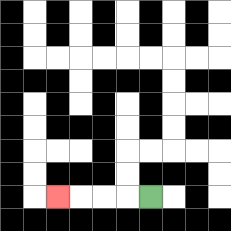{'start': '[6, 8]', 'end': '[2, 8]', 'path_directions': 'L,L,L,L', 'path_coordinates': '[[6, 8], [5, 8], [4, 8], [3, 8], [2, 8]]'}